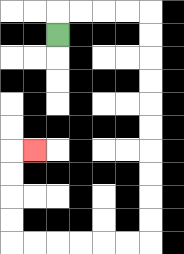{'start': '[2, 1]', 'end': '[1, 6]', 'path_directions': 'U,R,R,R,R,D,D,D,D,D,D,D,D,D,D,L,L,L,L,L,L,U,U,U,U,R', 'path_coordinates': '[[2, 1], [2, 0], [3, 0], [4, 0], [5, 0], [6, 0], [6, 1], [6, 2], [6, 3], [6, 4], [6, 5], [6, 6], [6, 7], [6, 8], [6, 9], [6, 10], [5, 10], [4, 10], [3, 10], [2, 10], [1, 10], [0, 10], [0, 9], [0, 8], [0, 7], [0, 6], [1, 6]]'}